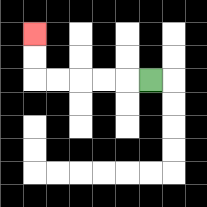{'start': '[6, 3]', 'end': '[1, 1]', 'path_directions': 'L,L,L,L,L,U,U', 'path_coordinates': '[[6, 3], [5, 3], [4, 3], [3, 3], [2, 3], [1, 3], [1, 2], [1, 1]]'}